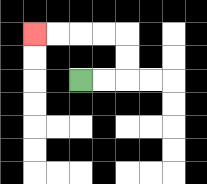{'start': '[3, 3]', 'end': '[1, 1]', 'path_directions': 'R,R,U,U,L,L,L,L', 'path_coordinates': '[[3, 3], [4, 3], [5, 3], [5, 2], [5, 1], [4, 1], [3, 1], [2, 1], [1, 1]]'}